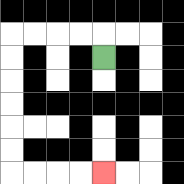{'start': '[4, 2]', 'end': '[4, 7]', 'path_directions': 'U,L,L,L,L,D,D,D,D,D,D,R,R,R,R', 'path_coordinates': '[[4, 2], [4, 1], [3, 1], [2, 1], [1, 1], [0, 1], [0, 2], [0, 3], [0, 4], [0, 5], [0, 6], [0, 7], [1, 7], [2, 7], [3, 7], [4, 7]]'}